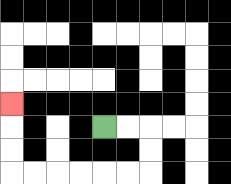{'start': '[4, 5]', 'end': '[0, 4]', 'path_directions': 'R,R,D,D,L,L,L,L,L,L,U,U,U', 'path_coordinates': '[[4, 5], [5, 5], [6, 5], [6, 6], [6, 7], [5, 7], [4, 7], [3, 7], [2, 7], [1, 7], [0, 7], [0, 6], [0, 5], [0, 4]]'}